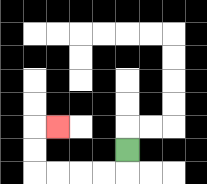{'start': '[5, 6]', 'end': '[2, 5]', 'path_directions': 'D,L,L,L,L,U,U,R', 'path_coordinates': '[[5, 6], [5, 7], [4, 7], [3, 7], [2, 7], [1, 7], [1, 6], [1, 5], [2, 5]]'}